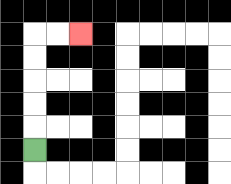{'start': '[1, 6]', 'end': '[3, 1]', 'path_directions': 'U,U,U,U,U,R,R', 'path_coordinates': '[[1, 6], [1, 5], [1, 4], [1, 3], [1, 2], [1, 1], [2, 1], [3, 1]]'}